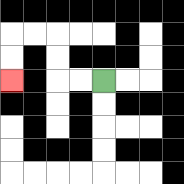{'start': '[4, 3]', 'end': '[0, 3]', 'path_directions': 'L,L,U,U,L,L,D,D', 'path_coordinates': '[[4, 3], [3, 3], [2, 3], [2, 2], [2, 1], [1, 1], [0, 1], [0, 2], [0, 3]]'}